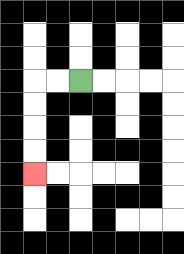{'start': '[3, 3]', 'end': '[1, 7]', 'path_directions': 'L,L,D,D,D,D', 'path_coordinates': '[[3, 3], [2, 3], [1, 3], [1, 4], [1, 5], [1, 6], [1, 7]]'}